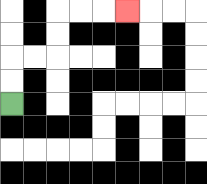{'start': '[0, 4]', 'end': '[5, 0]', 'path_directions': 'U,U,R,R,U,U,R,R,R', 'path_coordinates': '[[0, 4], [0, 3], [0, 2], [1, 2], [2, 2], [2, 1], [2, 0], [3, 0], [4, 0], [5, 0]]'}